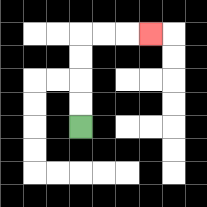{'start': '[3, 5]', 'end': '[6, 1]', 'path_directions': 'U,U,U,U,R,R,R', 'path_coordinates': '[[3, 5], [3, 4], [3, 3], [3, 2], [3, 1], [4, 1], [5, 1], [6, 1]]'}